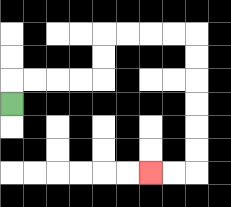{'start': '[0, 4]', 'end': '[6, 7]', 'path_directions': 'U,R,R,R,R,U,U,R,R,R,R,D,D,D,D,D,D,L,L', 'path_coordinates': '[[0, 4], [0, 3], [1, 3], [2, 3], [3, 3], [4, 3], [4, 2], [4, 1], [5, 1], [6, 1], [7, 1], [8, 1], [8, 2], [8, 3], [8, 4], [8, 5], [8, 6], [8, 7], [7, 7], [6, 7]]'}